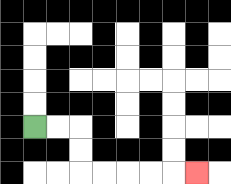{'start': '[1, 5]', 'end': '[8, 7]', 'path_directions': 'R,R,D,D,R,R,R,R,R', 'path_coordinates': '[[1, 5], [2, 5], [3, 5], [3, 6], [3, 7], [4, 7], [5, 7], [6, 7], [7, 7], [8, 7]]'}